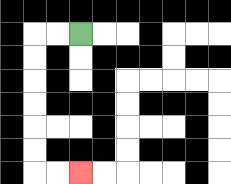{'start': '[3, 1]', 'end': '[3, 7]', 'path_directions': 'L,L,D,D,D,D,D,D,R,R', 'path_coordinates': '[[3, 1], [2, 1], [1, 1], [1, 2], [1, 3], [1, 4], [1, 5], [1, 6], [1, 7], [2, 7], [3, 7]]'}